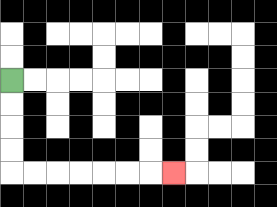{'start': '[0, 3]', 'end': '[7, 7]', 'path_directions': 'D,D,D,D,R,R,R,R,R,R,R', 'path_coordinates': '[[0, 3], [0, 4], [0, 5], [0, 6], [0, 7], [1, 7], [2, 7], [3, 7], [4, 7], [5, 7], [6, 7], [7, 7]]'}